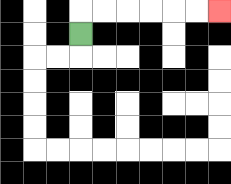{'start': '[3, 1]', 'end': '[9, 0]', 'path_directions': 'U,R,R,R,R,R,R', 'path_coordinates': '[[3, 1], [3, 0], [4, 0], [5, 0], [6, 0], [7, 0], [8, 0], [9, 0]]'}